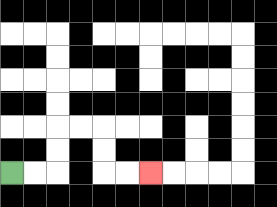{'start': '[0, 7]', 'end': '[6, 7]', 'path_directions': 'R,R,U,U,R,R,D,D,R,R', 'path_coordinates': '[[0, 7], [1, 7], [2, 7], [2, 6], [2, 5], [3, 5], [4, 5], [4, 6], [4, 7], [5, 7], [6, 7]]'}